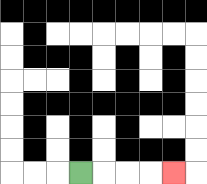{'start': '[3, 7]', 'end': '[7, 7]', 'path_directions': 'R,R,R,R', 'path_coordinates': '[[3, 7], [4, 7], [5, 7], [6, 7], [7, 7]]'}